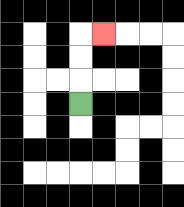{'start': '[3, 4]', 'end': '[4, 1]', 'path_directions': 'U,U,U,R', 'path_coordinates': '[[3, 4], [3, 3], [3, 2], [3, 1], [4, 1]]'}